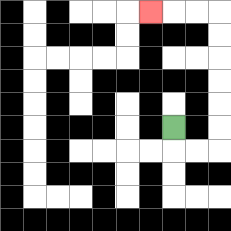{'start': '[7, 5]', 'end': '[6, 0]', 'path_directions': 'D,R,R,U,U,U,U,U,U,L,L,L', 'path_coordinates': '[[7, 5], [7, 6], [8, 6], [9, 6], [9, 5], [9, 4], [9, 3], [9, 2], [9, 1], [9, 0], [8, 0], [7, 0], [6, 0]]'}